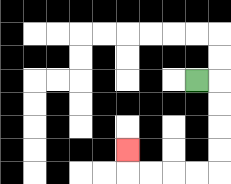{'start': '[8, 3]', 'end': '[5, 6]', 'path_directions': 'R,D,D,D,D,L,L,L,L,U', 'path_coordinates': '[[8, 3], [9, 3], [9, 4], [9, 5], [9, 6], [9, 7], [8, 7], [7, 7], [6, 7], [5, 7], [5, 6]]'}